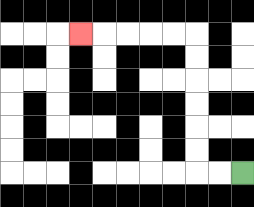{'start': '[10, 7]', 'end': '[3, 1]', 'path_directions': 'L,L,U,U,U,U,U,U,L,L,L,L,L', 'path_coordinates': '[[10, 7], [9, 7], [8, 7], [8, 6], [8, 5], [8, 4], [8, 3], [8, 2], [8, 1], [7, 1], [6, 1], [5, 1], [4, 1], [3, 1]]'}